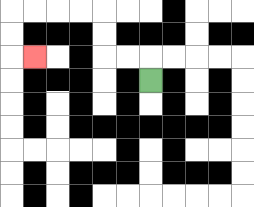{'start': '[6, 3]', 'end': '[1, 2]', 'path_directions': 'U,L,L,U,U,L,L,L,L,D,D,R', 'path_coordinates': '[[6, 3], [6, 2], [5, 2], [4, 2], [4, 1], [4, 0], [3, 0], [2, 0], [1, 0], [0, 0], [0, 1], [0, 2], [1, 2]]'}